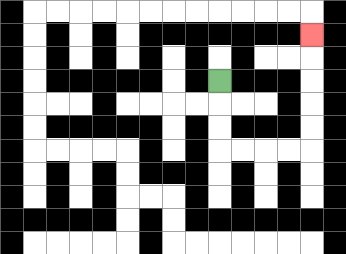{'start': '[9, 3]', 'end': '[13, 1]', 'path_directions': 'D,D,D,R,R,R,R,U,U,U,U,U', 'path_coordinates': '[[9, 3], [9, 4], [9, 5], [9, 6], [10, 6], [11, 6], [12, 6], [13, 6], [13, 5], [13, 4], [13, 3], [13, 2], [13, 1]]'}